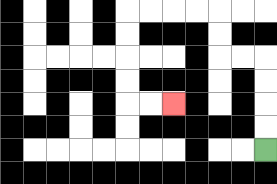{'start': '[11, 6]', 'end': '[7, 4]', 'path_directions': 'U,U,U,U,L,L,U,U,L,L,L,L,D,D,D,D,R,R', 'path_coordinates': '[[11, 6], [11, 5], [11, 4], [11, 3], [11, 2], [10, 2], [9, 2], [9, 1], [9, 0], [8, 0], [7, 0], [6, 0], [5, 0], [5, 1], [5, 2], [5, 3], [5, 4], [6, 4], [7, 4]]'}